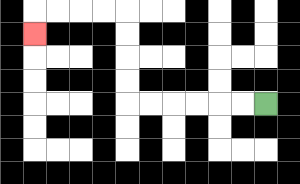{'start': '[11, 4]', 'end': '[1, 1]', 'path_directions': 'L,L,L,L,L,L,U,U,U,U,L,L,L,L,D', 'path_coordinates': '[[11, 4], [10, 4], [9, 4], [8, 4], [7, 4], [6, 4], [5, 4], [5, 3], [5, 2], [5, 1], [5, 0], [4, 0], [3, 0], [2, 0], [1, 0], [1, 1]]'}